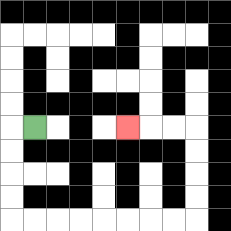{'start': '[1, 5]', 'end': '[5, 5]', 'path_directions': 'L,D,D,D,D,R,R,R,R,R,R,R,R,U,U,U,U,L,L,L', 'path_coordinates': '[[1, 5], [0, 5], [0, 6], [0, 7], [0, 8], [0, 9], [1, 9], [2, 9], [3, 9], [4, 9], [5, 9], [6, 9], [7, 9], [8, 9], [8, 8], [8, 7], [8, 6], [8, 5], [7, 5], [6, 5], [5, 5]]'}